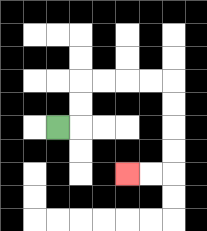{'start': '[2, 5]', 'end': '[5, 7]', 'path_directions': 'R,U,U,R,R,R,R,D,D,D,D,L,L', 'path_coordinates': '[[2, 5], [3, 5], [3, 4], [3, 3], [4, 3], [5, 3], [6, 3], [7, 3], [7, 4], [7, 5], [7, 6], [7, 7], [6, 7], [5, 7]]'}